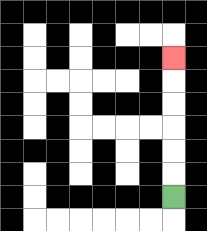{'start': '[7, 8]', 'end': '[7, 2]', 'path_directions': 'U,U,U,U,U,U', 'path_coordinates': '[[7, 8], [7, 7], [7, 6], [7, 5], [7, 4], [7, 3], [7, 2]]'}